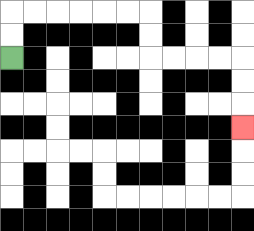{'start': '[0, 2]', 'end': '[10, 5]', 'path_directions': 'U,U,R,R,R,R,R,R,D,D,R,R,R,R,D,D,D', 'path_coordinates': '[[0, 2], [0, 1], [0, 0], [1, 0], [2, 0], [3, 0], [4, 0], [5, 0], [6, 0], [6, 1], [6, 2], [7, 2], [8, 2], [9, 2], [10, 2], [10, 3], [10, 4], [10, 5]]'}